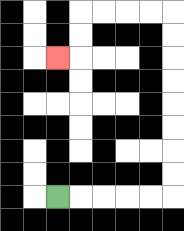{'start': '[2, 8]', 'end': '[2, 2]', 'path_directions': 'R,R,R,R,R,U,U,U,U,U,U,U,U,L,L,L,L,D,D,L', 'path_coordinates': '[[2, 8], [3, 8], [4, 8], [5, 8], [6, 8], [7, 8], [7, 7], [7, 6], [7, 5], [7, 4], [7, 3], [7, 2], [7, 1], [7, 0], [6, 0], [5, 0], [4, 0], [3, 0], [3, 1], [3, 2], [2, 2]]'}